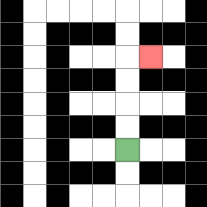{'start': '[5, 6]', 'end': '[6, 2]', 'path_directions': 'U,U,U,U,R', 'path_coordinates': '[[5, 6], [5, 5], [5, 4], [5, 3], [5, 2], [6, 2]]'}